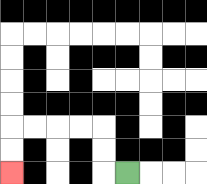{'start': '[5, 7]', 'end': '[0, 7]', 'path_directions': 'L,U,U,L,L,L,L,D,D', 'path_coordinates': '[[5, 7], [4, 7], [4, 6], [4, 5], [3, 5], [2, 5], [1, 5], [0, 5], [0, 6], [0, 7]]'}